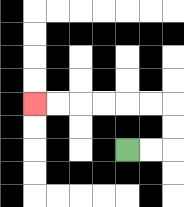{'start': '[5, 6]', 'end': '[1, 4]', 'path_directions': 'R,R,U,U,L,L,L,L,L,L', 'path_coordinates': '[[5, 6], [6, 6], [7, 6], [7, 5], [7, 4], [6, 4], [5, 4], [4, 4], [3, 4], [2, 4], [1, 4]]'}